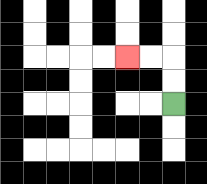{'start': '[7, 4]', 'end': '[5, 2]', 'path_directions': 'U,U,L,L', 'path_coordinates': '[[7, 4], [7, 3], [7, 2], [6, 2], [5, 2]]'}